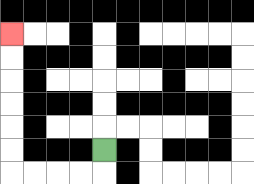{'start': '[4, 6]', 'end': '[0, 1]', 'path_directions': 'D,L,L,L,L,U,U,U,U,U,U', 'path_coordinates': '[[4, 6], [4, 7], [3, 7], [2, 7], [1, 7], [0, 7], [0, 6], [0, 5], [0, 4], [0, 3], [0, 2], [0, 1]]'}